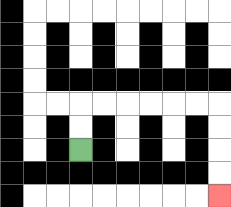{'start': '[3, 6]', 'end': '[9, 8]', 'path_directions': 'U,U,R,R,R,R,R,R,D,D,D,D', 'path_coordinates': '[[3, 6], [3, 5], [3, 4], [4, 4], [5, 4], [6, 4], [7, 4], [8, 4], [9, 4], [9, 5], [9, 6], [9, 7], [9, 8]]'}